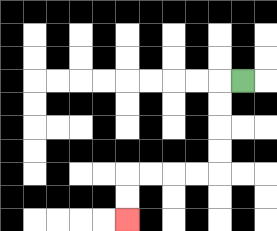{'start': '[10, 3]', 'end': '[5, 9]', 'path_directions': 'L,D,D,D,D,L,L,L,L,D,D', 'path_coordinates': '[[10, 3], [9, 3], [9, 4], [9, 5], [9, 6], [9, 7], [8, 7], [7, 7], [6, 7], [5, 7], [5, 8], [5, 9]]'}